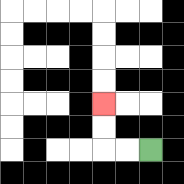{'start': '[6, 6]', 'end': '[4, 4]', 'path_directions': 'L,L,U,U', 'path_coordinates': '[[6, 6], [5, 6], [4, 6], [4, 5], [4, 4]]'}